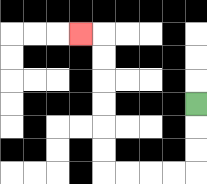{'start': '[8, 4]', 'end': '[3, 1]', 'path_directions': 'D,D,D,L,L,L,L,U,U,U,U,U,U,L', 'path_coordinates': '[[8, 4], [8, 5], [8, 6], [8, 7], [7, 7], [6, 7], [5, 7], [4, 7], [4, 6], [4, 5], [4, 4], [4, 3], [4, 2], [4, 1], [3, 1]]'}